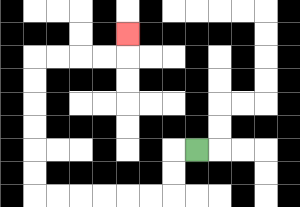{'start': '[8, 6]', 'end': '[5, 1]', 'path_directions': 'L,D,D,L,L,L,L,L,L,U,U,U,U,U,U,R,R,R,R,U', 'path_coordinates': '[[8, 6], [7, 6], [7, 7], [7, 8], [6, 8], [5, 8], [4, 8], [3, 8], [2, 8], [1, 8], [1, 7], [1, 6], [1, 5], [1, 4], [1, 3], [1, 2], [2, 2], [3, 2], [4, 2], [5, 2], [5, 1]]'}